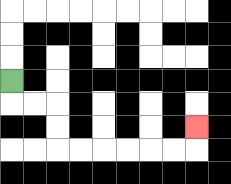{'start': '[0, 3]', 'end': '[8, 5]', 'path_directions': 'D,R,R,D,D,R,R,R,R,R,R,U', 'path_coordinates': '[[0, 3], [0, 4], [1, 4], [2, 4], [2, 5], [2, 6], [3, 6], [4, 6], [5, 6], [6, 6], [7, 6], [8, 6], [8, 5]]'}